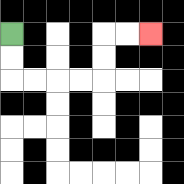{'start': '[0, 1]', 'end': '[6, 1]', 'path_directions': 'D,D,R,R,R,R,U,U,R,R', 'path_coordinates': '[[0, 1], [0, 2], [0, 3], [1, 3], [2, 3], [3, 3], [4, 3], [4, 2], [4, 1], [5, 1], [6, 1]]'}